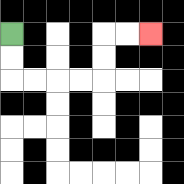{'start': '[0, 1]', 'end': '[6, 1]', 'path_directions': 'D,D,R,R,R,R,U,U,R,R', 'path_coordinates': '[[0, 1], [0, 2], [0, 3], [1, 3], [2, 3], [3, 3], [4, 3], [4, 2], [4, 1], [5, 1], [6, 1]]'}